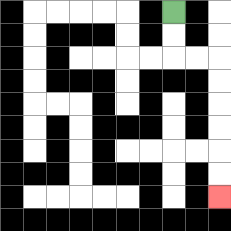{'start': '[7, 0]', 'end': '[9, 8]', 'path_directions': 'D,D,R,R,D,D,D,D,D,D', 'path_coordinates': '[[7, 0], [7, 1], [7, 2], [8, 2], [9, 2], [9, 3], [9, 4], [9, 5], [9, 6], [9, 7], [9, 8]]'}